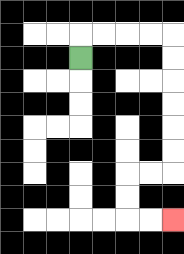{'start': '[3, 2]', 'end': '[7, 9]', 'path_directions': 'U,R,R,R,R,D,D,D,D,D,D,L,L,D,D,R,R', 'path_coordinates': '[[3, 2], [3, 1], [4, 1], [5, 1], [6, 1], [7, 1], [7, 2], [7, 3], [7, 4], [7, 5], [7, 6], [7, 7], [6, 7], [5, 7], [5, 8], [5, 9], [6, 9], [7, 9]]'}